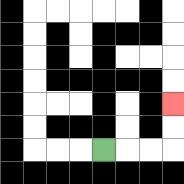{'start': '[4, 6]', 'end': '[7, 4]', 'path_directions': 'R,R,R,U,U', 'path_coordinates': '[[4, 6], [5, 6], [6, 6], [7, 6], [7, 5], [7, 4]]'}